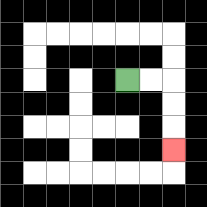{'start': '[5, 3]', 'end': '[7, 6]', 'path_directions': 'R,R,D,D,D', 'path_coordinates': '[[5, 3], [6, 3], [7, 3], [7, 4], [7, 5], [7, 6]]'}